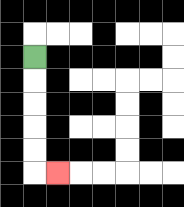{'start': '[1, 2]', 'end': '[2, 7]', 'path_directions': 'D,D,D,D,D,R', 'path_coordinates': '[[1, 2], [1, 3], [1, 4], [1, 5], [1, 6], [1, 7], [2, 7]]'}